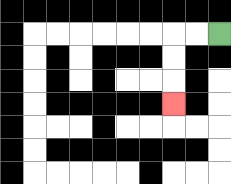{'start': '[9, 1]', 'end': '[7, 4]', 'path_directions': 'L,L,D,D,D', 'path_coordinates': '[[9, 1], [8, 1], [7, 1], [7, 2], [7, 3], [7, 4]]'}